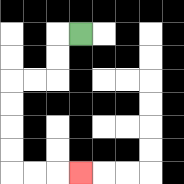{'start': '[3, 1]', 'end': '[3, 7]', 'path_directions': 'L,D,D,L,L,D,D,D,D,R,R,R', 'path_coordinates': '[[3, 1], [2, 1], [2, 2], [2, 3], [1, 3], [0, 3], [0, 4], [0, 5], [0, 6], [0, 7], [1, 7], [2, 7], [3, 7]]'}